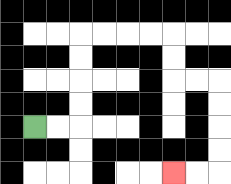{'start': '[1, 5]', 'end': '[7, 7]', 'path_directions': 'R,R,U,U,U,U,R,R,R,R,D,D,R,R,D,D,D,D,L,L', 'path_coordinates': '[[1, 5], [2, 5], [3, 5], [3, 4], [3, 3], [3, 2], [3, 1], [4, 1], [5, 1], [6, 1], [7, 1], [7, 2], [7, 3], [8, 3], [9, 3], [9, 4], [9, 5], [9, 6], [9, 7], [8, 7], [7, 7]]'}